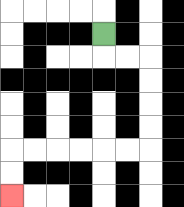{'start': '[4, 1]', 'end': '[0, 8]', 'path_directions': 'D,R,R,D,D,D,D,L,L,L,L,L,L,D,D', 'path_coordinates': '[[4, 1], [4, 2], [5, 2], [6, 2], [6, 3], [6, 4], [6, 5], [6, 6], [5, 6], [4, 6], [3, 6], [2, 6], [1, 6], [0, 6], [0, 7], [0, 8]]'}